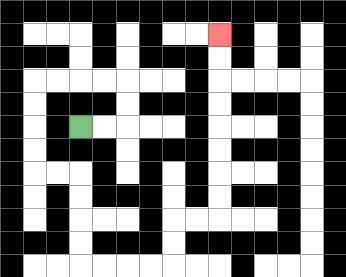{'start': '[3, 5]', 'end': '[9, 1]', 'path_directions': 'R,R,U,U,L,L,L,L,D,D,D,D,R,R,D,D,D,D,R,R,R,R,U,U,R,R,U,U,U,U,U,U,U,U', 'path_coordinates': '[[3, 5], [4, 5], [5, 5], [5, 4], [5, 3], [4, 3], [3, 3], [2, 3], [1, 3], [1, 4], [1, 5], [1, 6], [1, 7], [2, 7], [3, 7], [3, 8], [3, 9], [3, 10], [3, 11], [4, 11], [5, 11], [6, 11], [7, 11], [7, 10], [7, 9], [8, 9], [9, 9], [9, 8], [9, 7], [9, 6], [9, 5], [9, 4], [9, 3], [9, 2], [9, 1]]'}